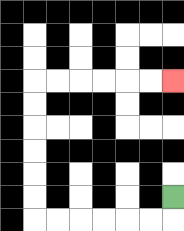{'start': '[7, 8]', 'end': '[7, 3]', 'path_directions': 'D,L,L,L,L,L,L,U,U,U,U,U,U,R,R,R,R,R,R', 'path_coordinates': '[[7, 8], [7, 9], [6, 9], [5, 9], [4, 9], [3, 9], [2, 9], [1, 9], [1, 8], [1, 7], [1, 6], [1, 5], [1, 4], [1, 3], [2, 3], [3, 3], [4, 3], [5, 3], [6, 3], [7, 3]]'}